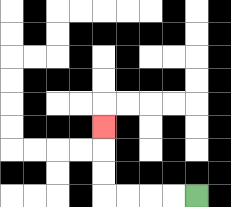{'start': '[8, 8]', 'end': '[4, 5]', 'path_directions': 'L,L,L,L,U,U,U', 'path_coordinates': '[[8, 8], [7, 8], [6, 8], [5, 8], [4, 8], [4, 7], [4, 6], [4, 5]]'}